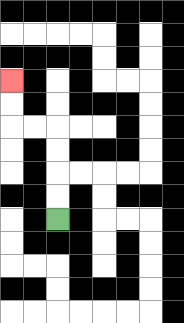{'start': '[2, 9]', 'end': '[0, 3]', 'path_directions': 'U,U,U,U,L,L,U,U', 'path_coordinates': '[[2, 9], [2, 8], [2, 7], [2, 6], [2, 5], [1, 5], [0, 5], [0, 4], [0, 3]]'}